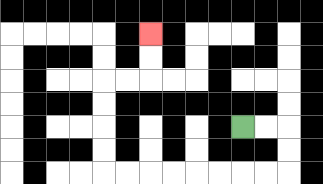{'start': '[10, 5]', 'end': '[6, 1]', 'path_directions': 'R,R,D,D,L,L,L,L,L,L,L,L,U,U,U,U,R,R,U,U', 'path_coordinates': '[[10, 5], [11, 5], [12, 5], [12, 6], [12, 7], [11, 7], [10, 7], [9, 7], [8, 7], [7, 7], [6, 7], [5, 7], [4, 7], [4, 6], [4, 5], [4, 4], [4, 3], [5, 3], [6, 3], [6, 2], [6, 1]]'}